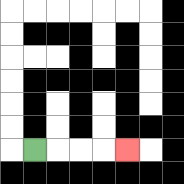{'start': '[1, 6]', 'end': '[5, 6]', 'path_directions': 'R,R,R,R', 'path_coordinates': '[[1, 6], [2, 6], [3, 6], [4, 6], [5, 6]]'}